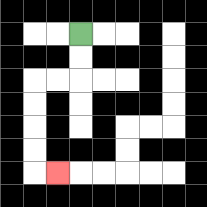{'start': '[3, 1]', 'end': '[2, 7]', 'path_directions': 'D,D,L,L,D,D,D,D,R', 'path_coordinates': '[[3, 1], [3, 2], [3, 3], [2, 3], [1, 3], [1, 4], [1, 5], [1, 6], [1, 7], [2, 7]]'}